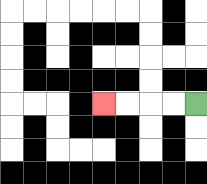{'start': '[8, 4]', 'end': '[4, 4]', 'path_directions': 'L,L,L,L', 'path_coordinates': '[[8, 4], [7, 4], [6, 4], [5, 4], [4, 4]]'}